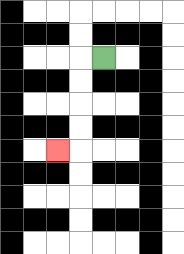{'start': '[4, 2]', 'end': '[2, 6]', 'path_directions': 'L,D,D,D,D,L', 'path_coordinates': '[[4, 2], [3, 2], [3, 3], [3, 4], [3, 5], [3, 6], [2, 6]]'}